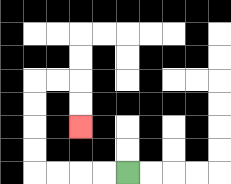{'start': '[5, 7]', 'end': '[3, 5]', 'path_directions': 'L,L,L,L,U,U,U,U,R,R,D,D', 'path_coordinates': '[[5, 7], [4, 7], [3, 7], [2, 7], [1, 7], [1, 6], [1, 5], [1, 4], [1, 3], [2, 3], [3, 3], [3, 4], [3, 5]]'}